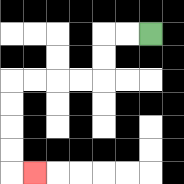{'start': '[6, 1]', 'end': '[1, 7]', 'path_directions': 'L,L,D,D,L,L,L,L,D,D,D,D,R', 'path_coordinates': '[[6, 1], [5, 1], [4, 1], [4, 2], [4, 3], [3, 3], [2, 3], [1, 3], [0, 3], [0, 4], [0, 5], [0, 6], [0, 7], [1, 7]]'}